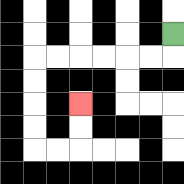{'start': '[7, 1]', 'end': '[3, 4]', 'path_directions': 'D,L,L,L,L,L,L,D,D,D,D,R,R,U,U', 'path_coordinates': '[[7, 1], [7, 2], [6, 2], [5, 2], [4, 2], [3, 2], [2, 2], [1, 2], [1, 3], [1, 4], [1, 5], [1, 6], [2, 6], [3, 6], [3, 5], [3, 4]]'}